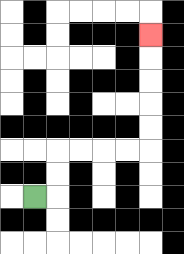{'start': '[1, 8]', 'end': '[6, 1]', 'path_directions': 'R,U,U,R,R,R,R,U,U,U,U,U', 'path_coordinates': '[[1, 8], [2, 8], [2, 7], [2, 6], [3, 6], [4, 6], [5, 6], [6, 6], [6, 5], [6, 4], [6, 3], [6, 2], [6, 1]]'}